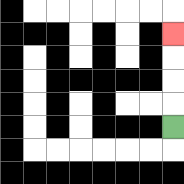{'start': '[7, 5]', 'end': '[7, 1]', 'path_directions': 'U,U,U,U', 'path_coordinates': '[[7, 5], [7, 4], [7, 3], [7, 2], [7, 1]]'}